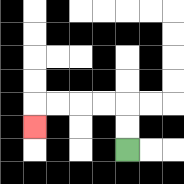{'start': '[5, 6]', 'end': '[1, 5]', 'path_directions': 'U,U,L,L,L,L,D', 'path_coordinates': '[[5, 6], [5, 5], [5, 4], [4, 4], [3, 4], [2, 4], [1, 4], [1, 5]]'}